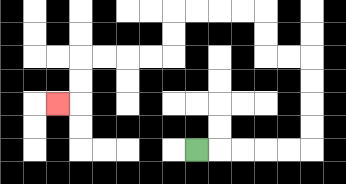{'start': '[8, 6]', 'end': '[2, 4]', 'path_directions': 'R,R,R,R,R,U,U,U,U,L,L,U,U,L,L,L,L,D,D,L,L,L,L,D,D,L', 'path_coordinates': '[[8, 6], [9, 6], [10, 6], [11, 6], [12, 6], [13, 6], [13, 5], [13, 4], [13, 3], [13, 2], [12, 2], [11, 2], [11, 1], [11, 0], [10, 0], [9, 0], [8, 0], [7, 0], [7, 1], [7, 2], [6, 2], [5, 2], [4, 2], [3, 2], [3, 3], [3, 4], [2, 4]]'}